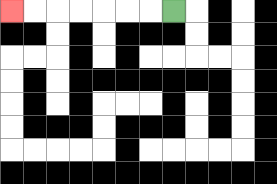{'start': '[7, 0]', 'end': '[0, 0]', 'path_directions': 'L,L,L,L,L,L,L', 'path_coordinates': '[[7, 0], [6, 0], [5, 0], [4, 0], [3, 0], [2, 0], [1, 0], [0, 0]]'}